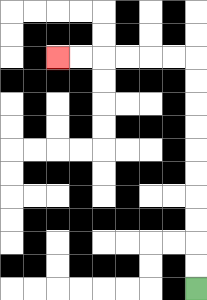{'start': '[8, 12]', 'end': '[2, 2]', 'path_directions': 'U,U,U,U,U,U,U,U,U,U,L,L,L,L,L,L', 'path_coordinates': '[[8, 12], [8, 11], [8, 10], [8, 9], [8, 8], [8, 7], [8, 6], [8, 5], [8, 4], [8, 3], [8, 2], [7, 2], [6, 2], [5, 2], [4, 2], [3, 2], [2, 2]]'}